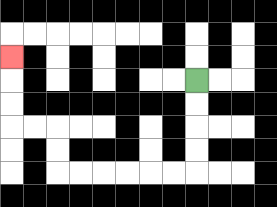{'start': '[8, 3]', 'end': '[0, 2]', 'path_directions': 'D,D,D,D,L,L,L,L,L,L,U,U,L,L,U,U,U', 'path_coordinates': '[[8, 3], [8, 4], [8, 5], [8, 6], [8, 7], [7, 7], [6, 7], [5, 7], [4, 7], [3, 7], [2, 7], [2, 6], [2, 5], [1, 5], [0, 5], [0, 4], [0, 3], [0, 2]]'}